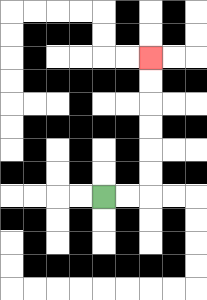{'start': '[4, 8]', 'end': '[6, 2]', 'path_directions': 'R,R,U,U,U,U,U,U', 'path_coordinates': '[[4, 8], [5, 8], [6, 8], [6, 7], [6, 6], [6, 5], [6, 4], [6, 3], [6, 2]]'}